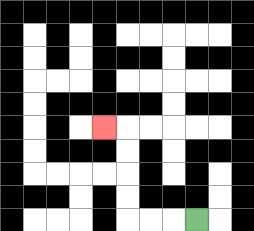{'start': '[8, 9]', 'end': '[4, 5]', 'path_directions': 'L,L,L,U,U,U,U,L', 'path_coordinates': '[[8, 9], [7, 9], [6, 9], [5, 9], [5, 8], [5, 7], [5, 6], [5, 5], [4, 5]]'}